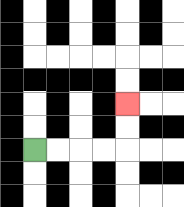{'start': '[1, 6]', 'end': '[5, 4]', 'path_directions': 'R,R,R,R,U,U', 'path_coordinates': '[[1, 6], [2, 6], [3, 6], [4, 6], [5, 6], [5, 5], [5, 4]]'}